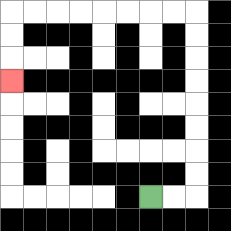{'start': '[6, 8]', 'end': '[0, 3]', 'path_directions': 'R,R,U,U,U,U,U,U,U,U,L,L,L,L,L,L,L,L,D,D,D', 'path_coordinates': '[[6, 8], [7, 8], [8, 8], [8, 7], [8, 6], [8, 5], [8, 4], [8, 3], [8, 2], [8, 1], [8, 0], [7, 0], [6, 0], [5, 0], [4, 0], [3, 0], [2, 0], [1, 0], [0, 0], [0, 1], [0, 2], [0, 3]]'}